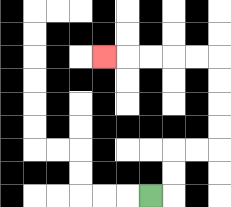{'start': '[6, 8]', 'end': '[4, 2]', 'path_directions': 'R,U,U,R,R,U,U,U,U,L,L,L,L,L', 'path_coordinates': '[[6, 8], [7, 8], [7, 7], [7, 6], [8, 6], [9, 6], [9, 5], [9, 4], [9, 3], [9, 2], [8, 2], [7, 2], [6, 2], [5, 2], [4, 2]]'}